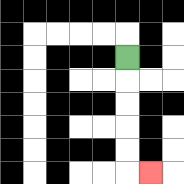{'start': '[5, 2]', 'end': '[6, 7]', 'path_directions': 'D,D,D,D,D,R', 'path_coordinates': '[[5, 2], [5, 3], [5, 4], [5, 5], [5, 6], [5, 7], [6, 7]]'}